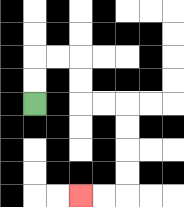{'start': '[1, 4]', 'end': '[3, 8]', 'path_directions': 'U,U,R,R,D,D,R,R,D,D,D,D,L,L', 'path_coordinates': '[[1, 4], [1, 3], [1, 2], [2, 2], [3, 2], [3, 3], [3, 4], [4, 4], [5, 4], [5, 5], [5, 6], [5, 7], [5, 8], [4, 8], [3, 8]]'}